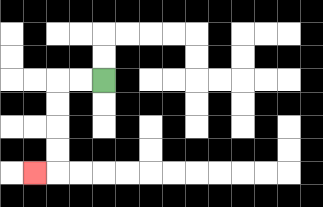{'start': '[4, 3]', 'end': '[1, 7]', 'path_directions': 'L,L,D,D,D,D,L', 'path_coordinates': '[[4, 3], [3, 3], [2, 3], [2, 4], [2, 5], [2, 6], [2, 7], [1, 7]]'}